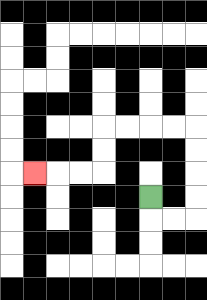{'start': '[6, 8]', 'end': '[1, 7]', 'path_directions': 'D,R,R,U,U,U,U,L,L,L,L,D,D,L,L,L', 'path_coordinates': '[[6, 8], [6, 9], [7, 9], [8, 9], [8, 8], [8, 7], [8, 6], [8, 5], [7, 5], [6, 5], [5, 5], [4, 5], [4, 6], [4, 7], [3, 7], [2, 7], [1, 7]]'}